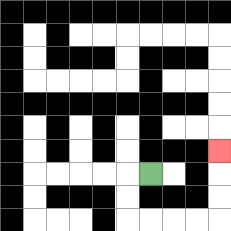{'start': '[6, 7]', 'end': '[9, 6]', 'path_directions': 'L,D,D,R,R,R,R,U,U,U', 'path_coordinates': '[[6, 7], [5, 7], [5, 8], [5, 9], [6, 9], [7, 9], [8, 9], [9, 9], [9, 8], [9, 7], [9, 6]]'}